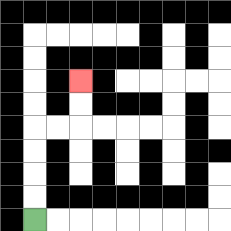{'start': '[1, 9]', 'end': '[3, 3]', 'path_directions': 'U,U,U,U,R,R,U,U', 'path_coordinates': '[[1, 9], [1, 8], [1, 7], [1, 6], [1, 5], [2, 5], [3, 5], [3, 4], [3, 3]]'}